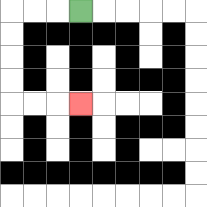{'start': '[3, 0]', 'end': '[3, 4]', 'path_directions': 'L,L,L,D,D,D,D,R,R,R', 'path_coordinates': '[[3, 0], [2, 0], [1, 0], [0, 0], [0, 1], [0, 2], [0, 3], [0, 4], [1, 4], [2, 4], [3, 4]]'}